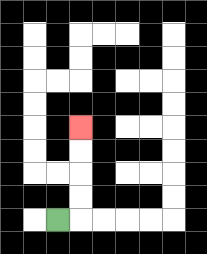{'start': '[2, 9]', 'end': '[3, 5]', 'path_directions': 'R,U,U,U,U', 'path_coordinates': '[[2, 9], [3, 9], [3, 8], [3, 7], [3, 6], [3, 5]]'}